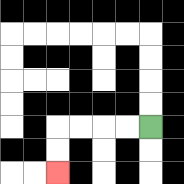{'start': '[6, 5]', 'end': '[2, 7]', 'path_directions': 'L,L,L,L,D,D', 'path_coordinates': '[[6, 5], [5, 5], [4, 5], [3, 5], [2, 5], [2, 6], [2, 7]]'}